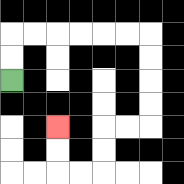{'start': '[0, 3]', 'end': '[2, 5]', 'path_directions': 'U,U,R,R,R,R,R,R,D,D,D,D,L,L,D,D,L,L,U,U', 'path_coordinates': '[[0, 3], [0, 2], [0, 1], [1, 1], [2, 1], [3, 1], [4, 1], [5, 1], [6, 1], [6, 2], [6, 3], [6, 4], [6, 5], [5, 5], [4, 5], [4, 6], [4, 7], [3, 7], [2, 7], [2, 6], [2, 5]]'}